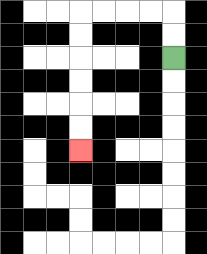{'start': '[7, 2]', 'end': '[3, 6]', 'path_directions': 'U,U,L,L,L,L,D,D,D,D,D,D', 'path_coordinates': '[[7, 2], [7, 1], [7, 0], [6, 0], [5, 0], [4, 0], [3, 0], [3, 1], [3, 2], [3, 3], [3, 4], [3, 5], [3, 6]]'}